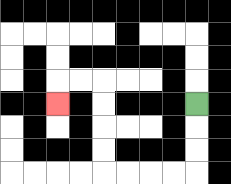{'start': '[8, 4]', 'end': '[2, 4]', 'path_directions': 'D,D,D,L,L,L,L,U,U,U,U,L,L,D', 'path_coordinates': '[[8, 4], [8, 5], [8, 6], [8, 7], [7, 7], [6, 7], [5, 7], [4, 7], [4, 6], [4, 5], [4, 4], [4, 3], [3, 3], [2, 3], [2, 4]]'}